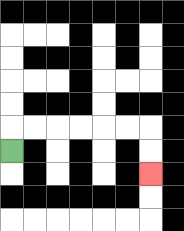{'start': '[0, 6]', 'end': '[6, 7]', 'path_directions': 'U,R,R,R,R,R,R,D,D', 'path_coordinates': '[[0, 6], [0, 5], [1, 5], [2, 5], [3, 5], [4, 5], [5, 5], [6, 5], [6, 6], [6, 7]]'}